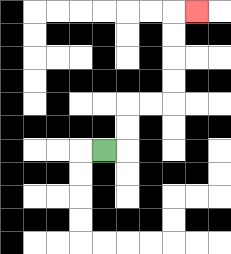{'start': '[4, 6]', 'end': '[8, 0]', 'path_directions': 'R,U,U,R,R,U,U,U,U,R', 'path_coordinates': '[[4, 6], [5, 6], [5, 5], [5, 4], [6, 4], [7, 4], [7, 3], [7, 2], [7, 1], [7, 0], [8, 0]]'}